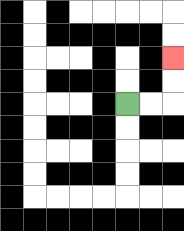{'start': '[5, 4]', 'end': '[7, 2]', 'path_directions': 'R,R,U,U', 'path_coordinates': '[[5, 4], [6, 4], [7, 4], [7, 3], [7, 2]]'}